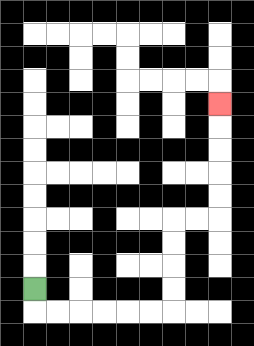{'start': '[1, 12]', 'end': '[9, 4]', 'path_directions': 'D,R,R,R,R,R,R,U,U,U,U,R,R,U,U,U,U,U', 'path_coordinates': '[[1, 12], [1, 13], [2, 13], [3, 13], [4, 13], [5, 13], [6, 13], [7, 13], [7, 12], [7, 11], [7, 10], [7, 9], [8, 9], [9, 9], [9, 8], [9, 7], [9, 6], [9, 5], [9, 4]]'}